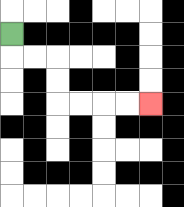{'start': '[0, 1]', 'end': '[6, 4]', 'path_directions': 'D,R,R,D,D,R,R,R,R', 'path_coordinates': '[[0, 1], [0, 2], [1, 2], [2, 2], [2, 3], [2, 4], [3, 4], [4, 4], [5, 4], [6, 4]]'}